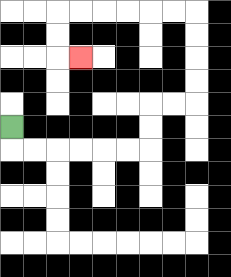{'start': '[0, 5]', 'end': '[3, 2]', 'path_directions': 'D,R,R,R,R,R,R,U,U,R,R,U,U,U,U,L,L,L,L,L,L,D,D,R', 'path_coordinates': '[[0, 5], [0, 6], [1, 6], [2, 6], [3, 6], [4, 6], [5, 6], [6, 6], [6, 5], [6, 4], [7, 4], [8, 4], [8, 3], [8, 2], [8, 1], [8, 0], [7, 0], [6, 0], [5, 0], [4, 0], [3, 0], [2, 0], [2, 1], [2, 2], [3, 2]]'}